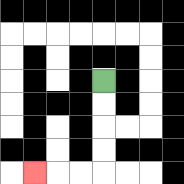{'start': '[4, 3]', 'end': '[1, 7]', 'path_directions': 'D,D,D,D,L,L,L', 'path_coordinates': '[[4, 3], [4, 4], [4, 5], [4, 6], [4, 7], [3, 7], [2, 7], [1, 7]]'}